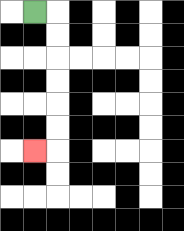{'start': '[1, 0]', 'end': '[1, 6]', 'path_directions': 'R,D,D,D,D,D,D,L', 'path_coordinates': '[[1, 0], [2, 0], [2, 1], [2, 2], [2, 3], [2, 4], [2, 5], [2, 6], [1, 6]]'}